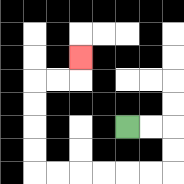{'start': '[5, 5]', 'end': '[3, 2]', 'path_directions': 'R,R,D,D,L,L,L,L,L,L,U,U,U,U,R,R,U', 'path_coordinates': '[[5, 5], [6, 5], [7, 5], [7, 6], [7, 7], [6, 7], [5, 7], [4, 7], [3, 7], [2, 7], [1, 7], [1, 6], [1, 5], [1, 4], [1, 3], [2, 3], [3, 3], [3, 2]]'}